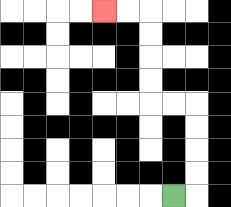{'start': '[7, 8]', 'end': '[4, 0]', 'path_directions': 'R,U,U,U,U,L,L,U,U,U,U,L,L', 'path_coordinates': '[[7, 8], [8, 8], [8, 7], [8, 6], [8, 5], [8, 4], [7, 4], [6, 4], [6, 3], [6, 2], [6, 1], [6, 0], [5, 0], [4, 0]]'}